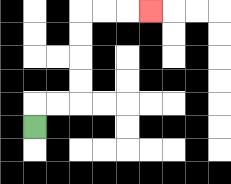{'start': '[1, 5]', 'end': '[6, 0]', 'path_directions': 'U,R,R,U,U,U,U,R,R,R', 'path_coordinates': '[[1, 5], [1, 4], [2, 4], [3, 4], [3, 3], [3, 2], [3, 1], [3, 0], [4, 0], [5, 0], [6, 0]]'}